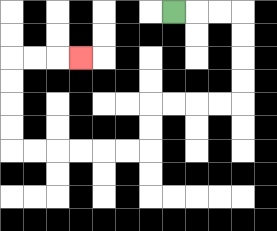{'start': '[7, 0]', 'end': '[3, 2]', 'path_directions': 'R,R,R,D,D,D,D,L,L,L,L,D,D,L,L,L,L,L,L,U,U,U,U,R,R,R', 'path_coordinates': '[[7, 0], [8, 0], [9, 0], [10, 0], [10, 1], [10, 2], [10, 3], [10, 4], [9, 4], [8, 4], [7, 4], [6, 4], [6, 5], [6, 6], [5, 6], [4, 6], [3, 6], [2, 6], [1, 6], [0, 6], [0, 5], [0, 4], [0, 3], [0, 2], [1, 2], [2, 2], [3, 2]]'}